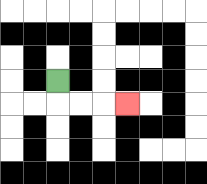{'start': '[2, 3]', 'end': '[5, 4]', 'path_directions': 'D,R,R,R', 'path_coordinates': '[[2, 3], [2, 4], [3, 4], [4, 4], [5, 4]]'}